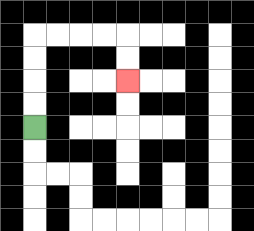{'start': '[1, 5]', 'end': '[5, 3]', 'path_directions': 'U,U,U,U,R,R,R,R,D,D', 'path_coordinates': '[[1, 5], [1, 4], [1, 3], [1, 2], [1, 1], [2, 1], [3, 1], [4, 1], [5, 1], [5, 2], [5, 3]]'}